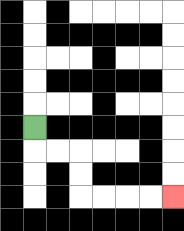{'start': '[1, 5]', 'end': '[7, 8]', 'path_directions': 'D,R,R,D,D,R,R,R,R', 'path_coordinates': '[[1, 5], [1, 6], [2, 6], [3, 6], [3, 7], [3, 8], [4, 8], [5, 8], [6, 8], [7, 8]]'}